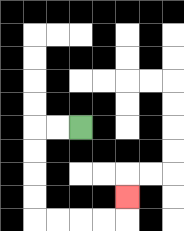{'start': '[3, 5]', 'end': '[5, 8]', 'path_directions': 'L,L,D,D,D,D,R,R,R,R,U', 'path_coordinates': '[[3, 5], [2, 5], [1, 5], [1, 6], [1, 7], [1, 8], [1, 9], [2, 9], [3, 9], [4, 9], [5, 9], [5, 8]]'}